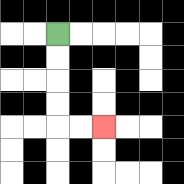{'start': '[2, 1]', 'end': '[4, 5]', 'path_directions': 'D,D,D,D,R,R', 'path_coordinates': '[[2, 1], [2, 2], [2, 3], [2, 4], [2, 5], [3, 5], [4, 5]]'}